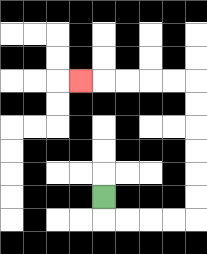{'start': '[4, 8]', 'end': '[3, 3]', 'path_directions': 'D,R,R,R,R,U,U,U,U,U,U,L,L,L,L,L', 'path_coordinates': '[[4, 8], [4, 9], [5, 9], [6, 9], [7, 9], [8, 9], [8, 8], [8, 7], [8, 6], [8, 5], [8, 4], [8, 3], [7, 3], [6, 3], [5, 3], [4, 3], [3, 3]]'}